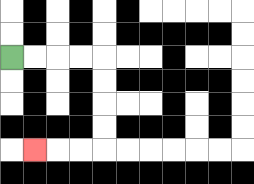{'start': '[0, 2]', 'end': '[1, 6]', 'path_directions': 'R,R,R,R,D,D,D,D,L,L,L', 'path_coordinates': '[[0, 2], [1, 2], [2, 2], [3, 2], [4, 2], [4, 3], [4, 4], [4, 5], [4, 6], [3, 6], [2, 6], [1, 6]]'}